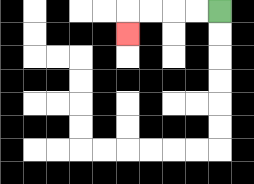{'start': '[9, 0]', 'end': '[5, 1]', 'path_directions': 'L,L,L,L,D', 'path_coordinates': '[[9, 0], [8, 0], [7, 0], [6, 0], [5, 0], [5, 1]]'}